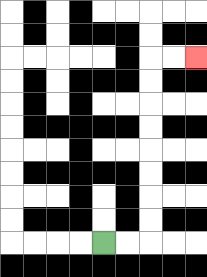{'start': '[4, 10]', 'end': '[8, 2]', 'path_directions': 'R,R,U,U,U,U,U,U,U,U,R,R', 'path_coordinates': '[[4, 10], [5, 10], [6, 10], [6, 9], [6, 8], [6, 7], [6, 6], [6, 5], [6, 4], [6, 3], [6, 2], [7, 2], [8, 2]]'}